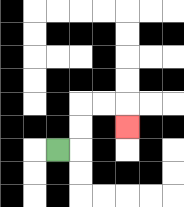{'start': '[2, 6]', 'end': '[5, 5]', 'path_directions': 'R,U,U,R,R,D', 'path_coordinates': '[[2, 6], [3, 6], [3, 5], [3, 4], [4, 4], [5, 4], [5, 5]]'}